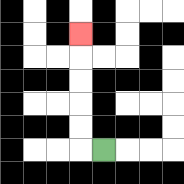{'start': '[4, 6]', 'end': '[3, 1]', 'path_directions': 'L,U,U,U,U,U', 'path_coordinates': '[[4, 6], [3, 6], [3, 5], [3, 4], [3, 3], [3, 2], [3, 1]]'}